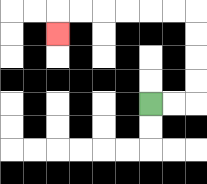{'start': '[6, 4]', 'end': '[2, 1]', 'path_directions': 'R,R,U,U,U,U,L,L,L,L,L,L,D', 'path_coordinates': '[[6, 4], [7, 4], [8, 4], [8, 3], [8, 2], [8, 1], [8, 0], [7, 0], [6, 0], [5, 0], [4, 0], [3, 0], [2, 0], [2, 1]]'}